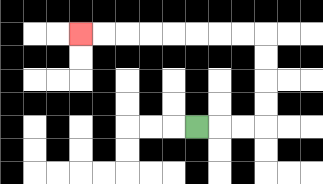{'start': '[8, 5]', 'end': '[3, 1]', 'path_directions': 'R,R,R,U,U,U,U,L,L,L,L,L,L,L,L', 'path_coordinates': '[[8, 5], [9, 5], [10, 5], [11, 5], [11, 4], [11, 3], [11, 2], [11, 1], [10, 1], [9, 1], [8, 1], [7, 1], [6, 1], [5, 1], [4, 1], [3, 1]]'}